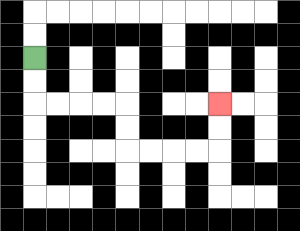{'start': '[1, 2]', 'end': '[9, 4]', 'path_directions': 'D,D,R,R,R,R,D,D,R,R,R,R,U,U', 'path_coordinates': '[[1, 2], [1, 3], [1, 4], [2, 4], [3, 4], [4, 4], [5, 4], [5, 5], [5, 6], [6, 6], [7, 6], [8, 6], [9, 6], [9, 5], [9, 4]]'}